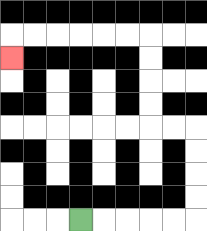{'start': '[3, 9]', 'end': '[0, 2]', 'path_directions': 'R,R,R,R,R,U,U,U,U,L,L,U,U,U,U,L,L,L,L,L,L,D', 'path_coordinates': '[[3, 9], [4, 9], [5, 9], [6, 9], [7, 9], [8, 9], [8, 8], [8, 7], [8, 6], [8, 5], [7, 5], [6, 5], [6, 4], [6, 3], [6, 2], [6, 1], [5, 1], [4, 1], [3, 1], [2, 1], [1, 1], [0, 1], [0, 2]]'}